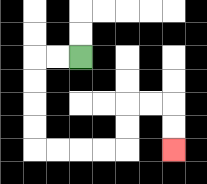{'start': '[3, 2]', 'end': '[7, 6]', 'path_directions': 'L,L,D,D,D,D,R,R,R,R,U,U,R,R,D,D', 'path_coordinates': '[[3, 2], [2, 2], [1, 2], [1, 3], [1, 4], [1, 5], [1, 6], [2, 6], [3, 6], [4, 6], [5, 6], [5, 5], [5, 4], [6, 4], [7, 4], [7, 5], [7, 6]]'}